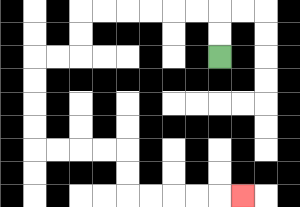{'start': '[9, 2]', 'end': '[10, 8]', 'path_directions': 'U,U,L,L,L,L,L,L,D,D,L,L,D,D,D,D,R,R,R,R,D,D,R,R,R,R,R', 'path_coordinates': '[[9, 2], [9, 1], [9, 0], [8, 0], [7, 0], [6, 0], [5, 0], [4, 0], [3, 0], [3, 1], [3, 2], [2, 2], [1, 2], [1, 3], [1, 4], [1, 5], [1, 6], [2, 6], [3, 6], [4, 6], [5, 6], [5, 7], [5, 8], [6, 8], [7, 8], [8, 8], [9, 8], [10, 8]]'}